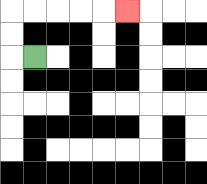{'start': '[1, 2]', 'end': '[5, 0]', 'path_directions': 'L,U,U,R,R,R,R,R', 'path_coordinates': '[[1, 2], [0, 2], [0, 1], [0, 0], [1, 0], [2, 0], [3, 0], [4, 0], [5, 0]]'}